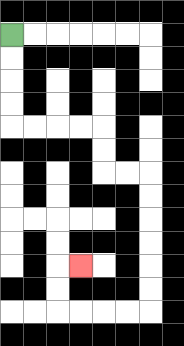{'start': '[0, 1]', 'end': '[3, 11]', 'path_directions': 'D,D,D,D,R,R,R,R,D,D,R,R,D,D,D,D,D,D,L,L,L,L,U,U,R', 'path_coordinates': '[[0, 1], [0, 2], [0, 3], [0, 4], [0, 5], [1, 5], [2, 5], [3, 5], [4, 5], [4, 6], [4, 7], [5, 7], [6, 7], [6, 8], [6, 9], [6, 10], [6, 11], [6, 12], [6, 13], [5, 13], [4, 13], [3, 13], [2, 13], [2, 12], [2, 11], [3, 11]]'}